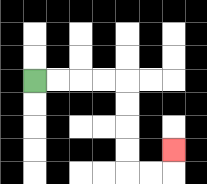{'start': '[1, 3]', 'end': '[7, 6]', 'path_directions': 'R,R,R,R,D,D,D,D,R,R,U', 'path_coordinates': '[[1, 3], [2, 3], [3, 3], [4, 3], [5, 3], [5, 4], [5, 5], [5, 6], [5, 7], [6, 7], [7, 7], [7, 6]]'}